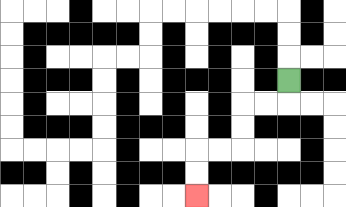{'start': '[12, 3]', 'end': '[8, 8]', 'path_directions': 'D,L,L,D,D,L,L,D,D', 'path_coordinates': '[[12, 3], [12, 4], [11, 4], [10, 4], [10, 5], [10, 6], [9, 6], [8, 6], [8, 7], [8, 8]]'}